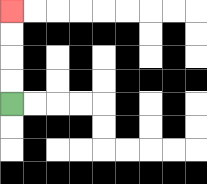{'start': '[0, 4]', 'end': '[0, 0]', 'path_directions': 'U,U,U,U', 'path_coordinates': '[[0, 4], [0, 3], [0, 2], [0, 1], [0, 0]]'}